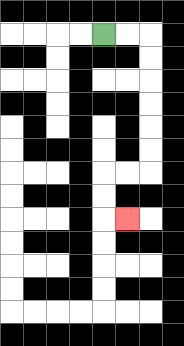{'start': '[4, 1]', 'end': '[5, 9]', 'path_directions': 'R,R,D,D,D,D,D,D,L,L,D,D,R', 'path_coordinates': '[[4, 1], [5, 1], [6, 1], [6, 2], [6, 3], [6, 4], [6, 5], [6, 6], [6, 7], [5, 7], [4, 7], [4, 8], [4, 9], [5, 9]]'}